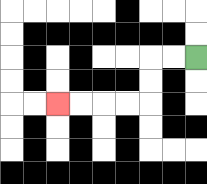{'start': '[8, 2]', 'end': '[2, 4]', 'path_directions': 'L,L,D,D,L,L,L,L', 'path_coordinates': '[[8, 2], [7, 2], [6, 2], [6, 3], [6, 4], [5, 4], [4, 4], [3, 4], [2, 4]]'}